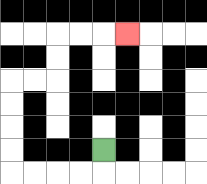{'start': '[4, 6]', 'end': '[5, 1]', 'path_directions': 'D,L,L,L,L,U,U,U,U,R,R,U,U,R,R,R', 'path_coordinates': '[[4, 6], [4, 7], [3, 7], [2, 7], [1, 7], [0, 7], [0, 6], [0, 5], [0, 4], [0, 3], [1, 3], [2, 3], [2, 2], [2, 1], [3, 1], [4, 1], [5, 1]]'}